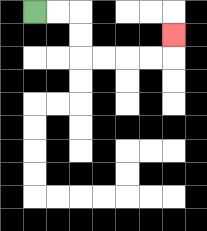{'start': '[1, 0]', 'end': '[7, 1]', 'path_directions': 'R,R,D,D,R,R,R,R,U', 'path_coordinates': '[[1, 0], [2, 0], [3, 0], [3, 1], [3, 2], [4, 2], [5, 2], [6, 2], [7, 2], [7, 1]]'}